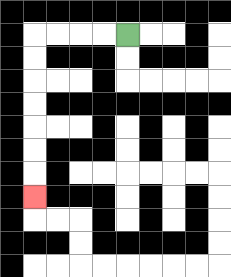{'start': '[5, 1]', 'end': '[1, 8]', 'path_directions': 'L,L,L,L,D,D,D,D,D,D,D', 'path_coordinates': '[[5, 1], [4, 1], [3, 1], [2, 1], [1, 1], [1, 2], [1, 3], [1, 4], [1, 5], [1, 6], [1, 7], [1, 8]]'}